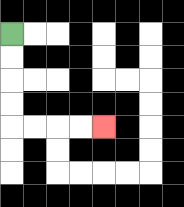{'start': '[0, 1]', 'end': '[4, 5]', 'path_directions': 'D,D,D,D,R,R,R,R', 'path_coordinates': '[[0, 1], [0, 2], [0, 3], [0, 4], [0, 5], [1, 5], [2, 5], [3, 5], [4, 5]]'}